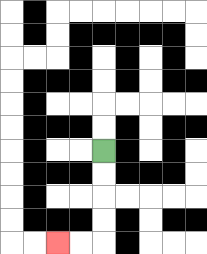{'start': '[4, 6]', 'end': '[2, 10]', 'path_directions': 'D,D,D,D,L,L', 'path_coordinates': '[[4, 6], [4, 7], [4, 8], [4, 9], [4, 10], [3, 10], [2, 10]]'}